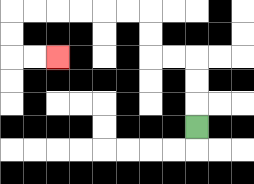{'start': '[8, 5]', 'end': '[2, 2]', 'path_directions': 'U,U,U,L,L,U,U,L,L,L,L,L,L,D,D,R,R', 'path_coordinates': '[[8, 5], [8, 4], [8, 3], [8, 2], [7, 2], [6, 2], [6, 1], [6, 0], [5, 0], [4, 0], [3, 0], [2, 0], [1, 0], [0, 0], [0, 1], [0, 2], [1, 2], [2, 2]]'}